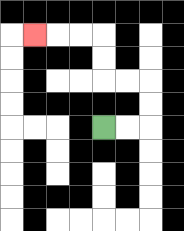{'start': '[4, 5]', 'end': '[1, 1]', 'path_directions': 'R,R,U,U,L,L,U,U,L,L,L', 'path_coordinates': '[[4, 5], [5, 5], [6, 5], [6, 4], [6, 3], [5, 3], [4, 3], [4, 2], [4, 1], [3, 1], [2, 1], [1, 1]]'}